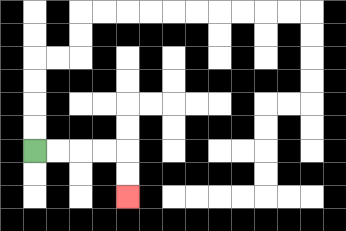{'start': '[1, 6]', 'end': '[5, 8]', 'path_directions': 'R,R,R,R,D,D', 'path_coordinates': '[[1, 6], [2, 6], [3, 6], [4, 6], [5, 6], [5, 7], [5, 8]]'}